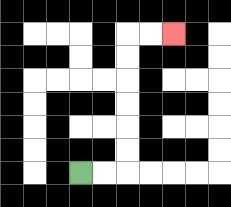{'start': '[3, 7]', 'end': '[7, 1]', 'path_directions': 'R,R,U,U,U,U,U,U,R,R', 'path_coordinates': '[[3, 7], [4, 7], [5, 7], [5, 6], [5, 5], [5, 4], [5, 3], [5, 2], [5, 1], [6, 1], [7, 1]]'}